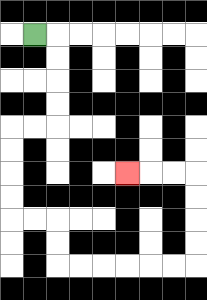{'start': '[1, 1]', 'end': '[5, 7]', 'path_directions': 'R,D,D,D,D,L,L,D,D,D,D,R,R,D,D,R,R,R,R,R,R,U,U,U,U,L,L,L', 'path_coordinates': '[[1, 1], [2, 1], [2, 2], [2, 3], [2, 4], [2, 5], [1, 5], [0, 5], [0, 6], [0, 7], [0, 8], [0, 9], [1, 9], [2, 9], [2, 10], [2, 11], [3, 11], [4, 11], [5, 11], [6, 11], [7, 11], [8, 11], [8, 10], [8, 9], [8, 8], [8, 7], [7, 7], [6, 7], [5, 7]]'}